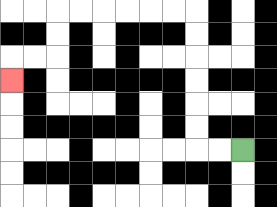{'start': '[10, 6]', 'end': '[0, 3]', 'path_directions': 'L,L,U,U,U,U,U,U,L,L,L,L,L,L,D,D,L,L,D', 'path_coordinates': '[[10, 6], [9, 6], [8, 6], [8, 5], [8, 4], [8, 3], [8, 2], [8, 1], [8, 0], [7, 0], [6, 0], [5, 0], [4, 0], [3, 0], [2, 0], [2, 1], [2, 2], [1, 2], [0, 2], [0, 3]]'}